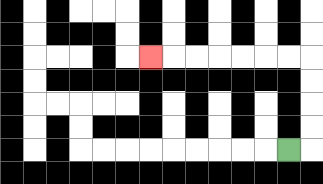{'start': '[12, 6]', 'end': '[6, 2]', 'path_directions': 'R,U,U,U,U,L,L,L,L,L,L,L', 'path_coordinates': '[[12, 6], [13, 6], [13, 5], [13, 4], [13, 3], [13, 2], [12, 2], [11, 2], [10, 2], [9, 2], [8, 2], [7, 2], [6, 2]]'}